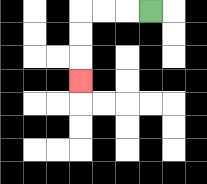{'start': '[6, 0]', 'end': '[3, 3]', 'path_directions': 'L,L,L,D,D,D', 'path_coordinates': '[[6, 0], [5, 0], [4, 0], [3, 0], [3, 1], [3, 2], [3, 3]]'}